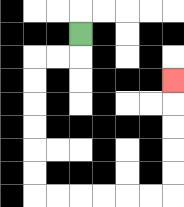{'start': '[3, 1]', 'end': '[7, 3]', 'path_directions': 'D,L,L,D,D,D,D,D,D,R,R,R,R,R,R,U,U,U,U,U', 'path_coordinates': '[[3, 1], [3, 2], [2, 2], [1, 2], [1, 3], [1, 4], [1, 5], [1, 6], [1, 7], [1, 8], [2, 8], [3, 8], [4, 8], [5, 8], [6, 8], [7, 8], [7, 7], [7, 6], [7, 5], [7, 4], [7, 3]]'}